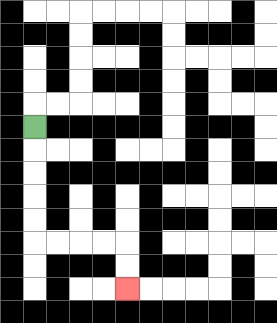{'start': '[1, 5]', 'end': '[5, 12]', 'path_directions': 'D,D,D,D,D,R,R,R,R,D,D', 'path_coordinates': '[[1, 5], [1, 6], [1, 7], [1, 8], [1, 9], [1, 10], [2, 10], [3, 10], [4, 10], [5, 10], [5, 11], [5, 12]]'}